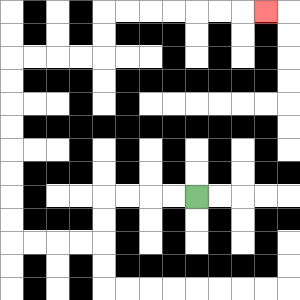{'start': '[8, 8]', 'end': '[11, 0]', 'path_directions': 'L,L,L,L,D,D,L,L,L,L,U,U,U,U,U,U,U,U,R,R,R,R,U,U,R,R,R,R,R,R,R', 'path_coordinates': '[[8, 8], [7, 8], [6, 8], [5, 8], [4, 8], [4, 9], [4, 10], [3, 10], [2, 10], [1, 10], [0, 10], [0, 9], [0, 8], [0, 7], [0, 6], [0, 5], [0, 4], [0, 3], [0, 2], [1, 2], [2, 2], [3, 2], [4, 2], [4, 1], [4, 0], [5, 0], [6, 0], [7, 0], [8, 0], [9, 0], [10, 0], [11, 0]]'}